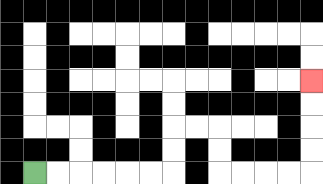{'start': '[1, 7]', 'end': '[13, 3]', 'path_directions': 'R,R,R,R,R,R,U,U,R,R,D,D,R,R,R,R,U,U,U,U', 'path_coordinates': '[[1, 7], [2, 7], [3, 7], [4, 7], [5, 7], [6, 7], [7, 7], [7, 6], [7, 5], [8, 5], [9, 5], [9, 6], [9, 7], [10, 7], [11, 7], [12, 7], [13, 7], [13, 6], [13, 5], [13, 4], [13, 3]]'}